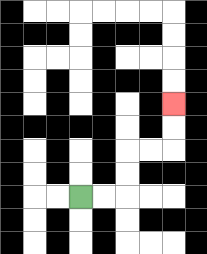{'start': '[3, 8]', 'end': '[7, 4]', 'path_directions': 'R,R,U,U,R,R,U,U', 'path_coordinates': '[[3, 8], [4, 8], [5, 8], [5, 7], [5, 6], [6, 6], [7, 6], [7, 5], [7, 4]]'}